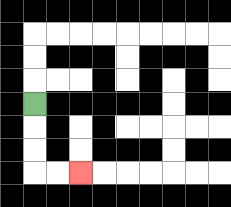{'start': '[1, 4]', 'end': '[3, 7]', 'path_directions': 'D,D,D,R,R', 'path_coordinates': '[[1, 4], [1, 5], [1, 6], [1, 7], [2, 7], [3, 7]]'}